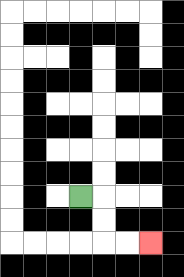{'start': '[3, 8]', 'end': '[6, 10]', 'path_directions': 'R,D,D,R,R', 'path_coordinates': '[[3, 8], [4, 8], [4, 9], [4, 10], [5, 10], [6, 10]]'}